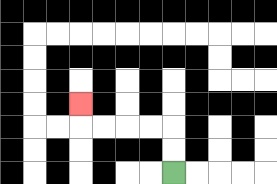{'start': '[7, 7]', 'end': '[3, 4]', 'path_directions': 'U,U,L,L,L,L,U', 'path_coordinates': '[[7, 7], [7, 6], [7, 5], [6, 5], [5, 5], [4, 5], [3, 5], [3, 4]]'}